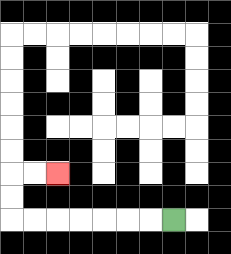{'start': '[7, 9]', 'end': '[2, 7]', 'path_directions': 'L,L,L,L,L,L,L,U,U,R,R', 'path_coordinates': '[[7, 9], [6, 9], [5, 9], [4, 9], [3, 9], [2, 9], [1, 9], [0, 9], [0, 8], [0, 7], [1, 7], [2, 7]]'}